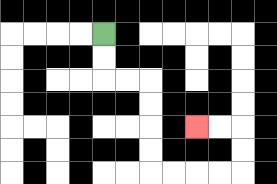{'start': '[4, 1]', 'end': '[8, 5]', 'path_directions': 'D,D,R,R,D,D,D,D,R,R,R,R,U,U,L,L', 'path_coordinates': '[[4, 1], [4, 2], [4, 3], [5, 3], [6, 3], [6, 4], [6, 5], [6, 6], [6, 7], [7, 7], [8, 7], [9, 7], [10, 7], [10, 6], [10, 5], [9, 5], [8, 5]]'}